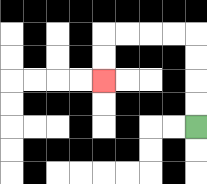{'start': '[8, 5]', 'end': '[4, 3]', 'path_directions': 'U,U,U,U,L,L,L,L,D,D', 'path_coordinates': '[[8, 5], [8, 4], [8, 3], [8, 2], [8, 1], [7, 1], [6, 1], [5, 1], [4, 1], [4, 2], [4, 3]]'}